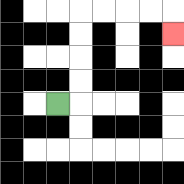{'start': '[2, 4]', 'end': '[7, 1]', 'path_directions': 'R,U,U,U,U,R,R,R,R,D', 'path_coordinates': '[[2, 4], [3, 4], [3, 3], [3, 2], [3, 1], [3, 0], [4, 0], [5, 0], [6, 0], [7, 0], [7, 1]]'}